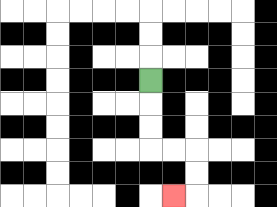{'start': '[6, 3]', 'end': '[7, 8]', 'path_directions': 'D,D,D,R,R,D,D,L', 'path_coordinates': '[[6, 3], [6, 4], [6, 5], [6, 6], [7, 6], [8, 6], [8, 7], [8, 8], [7, 8]]'}